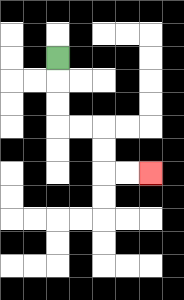{'start': '[2, 2]', 'end': '[6, 7]', 'path_directions': 'D,D,D,R,R,D,D,R,R', 'path_coordinates': '[[2, 2], [2, 3], [2, 4], [2, 5], [3, 5], [4, 5], [4, 6], [4, 7], [5, 7], [6, 7]]'}